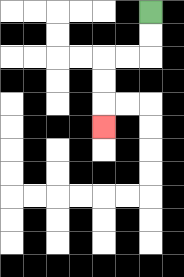{'start': '[6, 0]', 'end': '[4, 5]', 'path_directions': 'D,D,L,L,D,D,D', 'path_coordinates': '[[6, 0], [6, 1], [6, 2], [5, 2], [4, 2], [4, 3], [4, 4], [4, 5]]'}